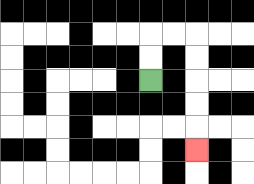{'start': '[6, 3]', 'end': '[8, 6]', 'path_directions': 'U,U,R,R,D,D,D,D,D', 'path_coordinates': '[[6, 3], [6, 2], [6, 1], [7, 1], [8, 1], [8, 2], [8, 3], [8, 4], [8, 5], [8, 6]]'}